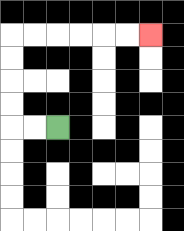{'start': '[2, 5]', 'end': '[6, 1]', 'path_directions': 'L,L,U,U,U,U,R,R,R,R,R,R', 'path_coordinates': '[[2, 5], [1, 5], [0, 5], [0, 4], [0, 3], [0, 2], [0, 1], [1, 1], [2, 1], [3, 1], [4, 1], [5, 1], [6, 1]]'}